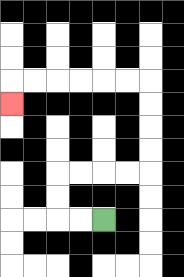{'start': '[4, 9]', 'end': '[0, 4]', 'path_directions': 'L,L,U,U,R,R,R,R,U,U,U,U,L,L,L,L,L,L,D', 'path_coordinates': '[[4, 9], [3, 9], [2, 9], [2, 8], [2, 7], [3, 7], [4, 7], [5, 7], [6, 7], [6, 6], [6, 5], [6, 4], [6, 3], [5, 3], [4, 3], [3, 3], [2, 3], [1, 3], [0, 3], [0, 4]]'}